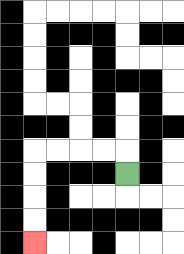{'start': '[5, 7]', 'end': '[1, 10]', 'path_directions': 'U,L,L,L,L,D,D,D,D', 'path_coordinates': '[[5, 7], [5, 6], [4, 6], [3, 6], [2, 6], [1, 6], [1, 7], [1, 8], [1, 9], [1, 10]]'}